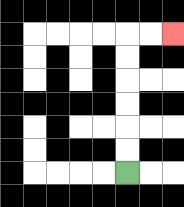{'start': '[5, 7]', 'end': '[7, 1]', 'path_directions': 'U,U,U,U,U,U,R,R', 'path_coordinates': '[[5, 7], [5, 6], [5, 5], [5, 4], [5, 3], [5, 2], [5, 1], [6, 1], [7, 1]]'}